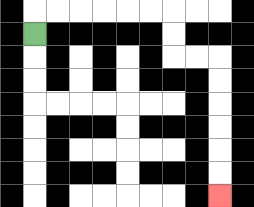{'start': '[1, 1]', 'end': '[9, 8]', 'path_directions': 'U,R,R,R,R,R,R,D,D,R,R,D,D,D,D,D,D', 'path_coordinates': '[[1, 1], [1, 0], [2, 0], [3, 0], [4, 0], [5, 0], [6, 0], [7, 0], [7, 1], [7, 2], [8, 2], [9, 2], [9, 3], [9, 4], [9, 5], [9, 6], [9, 7], [9, 8]]'}